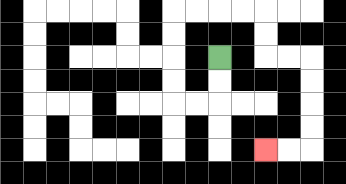{'start': '[9, 2]', 'end': '[11, 6]', 'path_directions': 'D,D,L,L,U,U,U,U,R,R,R,R,D,D,R,R,D,D,D,D,L,L', 'path_coordinates': '[[9, 2], [9, 3], [9, 4], [8, 4], [7, 4], [7, 3], [7, 2], [7, 1], [7, 0], [8, 0], [9, 0], [10, 0], [11, 0], [11, 1], [11, 2], [12, 2], [13, 2], [13, 3], [13, 4], [13, 5], [13, 6], [12, 6], [11, 6]]'}